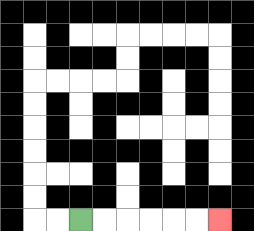{'start': '[3, 9]', 'end': '[9, 9]', 'path_directions': 'R,R,R,R,R,R', 'path_coordinates': '[[3, 9], [4, 9], [5, 9], [6, 9], [7, 9], [8, 9], [9, 9]]'}